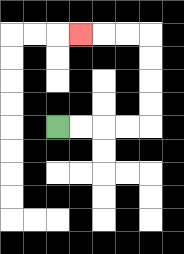{'start': '[2, 5]', 'end': '[3, 1]', 'path_directions': 'R,R,R,R,U,U,U,U,L,L,L', 'path_coordinates': '[[2, 5], [3, 5], [4, 5], [5, 5], [6, 5], [6, 4], [6, 3], [6, 2], [6, 1], [5, 1], [4, 1], [3, 1]]'}